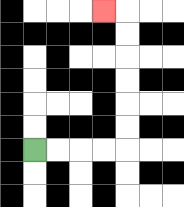{'start': '[1, 6]', 'end': '[4, 0]', 'path_directions': 'R,R,R,R,U,U,U,U,U,U,L', 'path_coordinates': '[[1, 6], [2, 6], [3, 6], [4, 6], [5, 6], [5, 5], [5, 4], [5, 3], [5, 2], [5, 1], [5, 0], [4, 0]]'}